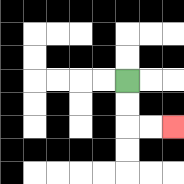{'start': '[5, 3]', 'end': '[7, 5]', 'path_directions': 'D,D,R,R', 'path_coordinates': '[[5, 3], [5, 4], [5, 5], [6, 5], [7, 5]]'}